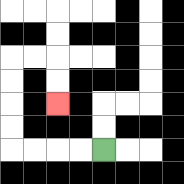{'start': '[4, 6]', 'end': '[2, 4]', 'path_directions': 'L,L,L,L,U,U,U,U,R,R,D,D', 'path_coordinates': '[[4, 6], [3, 6], [2, 6], [1, 6], [0, 6], [0, 5], [0, 4], [0, 3], [0, 2], [1, 2], [2, 2], [2, 3], [2, 4]]'}